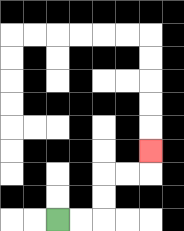{'start': '[2, 9]', 'end': '[6, 6]', 'path_directions': 'R,R,U,U,R,R,U', 'path_coordinates': '[[2, 9], [3, 9], [4, 9], [4, 8], [4, 7], [5, 7], [6, 7], [6, 6]]'}